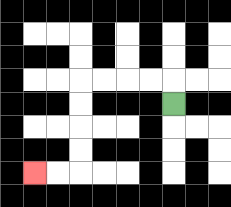{'start': '[7, 4]', 'end': '[1, 7]', 'path_directions': 'U,L,L,L,L,D,D,D,D,L,L', 'path_coordinates': '[[7, 4], [7, 3], [6, 3], [5, 3], [4, 3], [3, 3], [3, 4], [3, 5], [3, 6], [3, 7], [2, 7], [1, 7]]'}